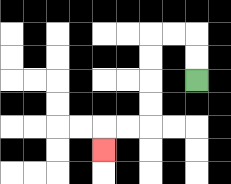{'start': '[8, 3]', 'end': '[4, 6]', 'path_directions': 'U,U,L,L,D,D,D,D,L,L,D', 'path_coordinates': '[[8, 3], [8, 2], [8, 1], [7, 1], [6, 1], [6, 2], [6, 3], [6, 4], [6, 5], [5, 5], [4, 5], [4, 6]]'}